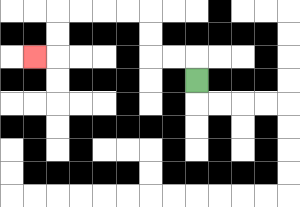{'start': '[8, 3]', 'end': '[1, 2]', 'path_directions': 'U,L,L,U,U,L,L,L,L,D,D,L', 'path_coordinates': '[[8, 3], [8, 2], [7, 2], [6, 2], [6, 1], [6, 0], [5, 0], [4, 0], [3, 0], [2, 0], [2, 1], [2, 2], [1, 2]]'}